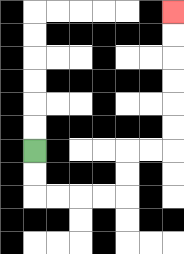{'start': '[1, 6]', 'end': '[7, 0]', 'path_directions': 'D,D,R,R,R,R,U,U,R,R,U,U,U,U,U,U', 'path_coordinates': '[[1, 6], [1, 7], [1, 8], [2, 8], [3, 8], [4, 8], [5, 8], [5, 7], [5, 6], [6, 6], [7, 6], [7, 5], [7, 4], [7, 3], [7, 2], [7, 1], [7, 0]]'}